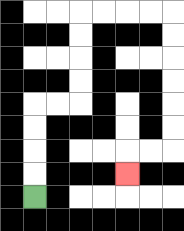{'start': '[1, 8]', 'end': '[5, 7]', 'path_directions': 'U,U,U,U,R,R,U,U,U,U,R,R,R,R,D,D,D,D,D,D,L,L,D', 'path_coordinates': '[[1, 8], [1, 7], [1, 6], [1, 5], [1, 4], [2, 4], [3, 4], [3, 3], [3, 2], [3, 1], [3, 0], [4, 0], [5, 0], [6, 0], [7, 0], [7, 1], [7, 2], [7, 3], [7, 4], [7, 5], [7, 6], [6, 6], [5, 6], [5, 7]]'}